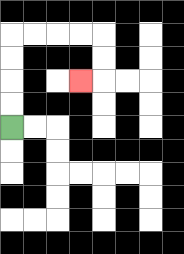{'start': '[0, 5]', 'end': '[3, 3]', 'path_directions': 'U,U,U,U,R,R,R,R,D,D,L', 'path_coordinates': '[[0, 5], [0, 4], [0, 3], [0, 2], [0, 1], [1, 1], [2, 1], [3, 1], [4, 1], [4, 2], [4, 3], [3, 3]]'}